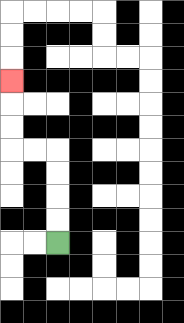{'start': '[2, 10]', 'end': '[0, 3]', 'path_directions': 'U,U,U,U,L,L,U,U,U', 'path_coordinates': '[[2, 10], [2, 9], [2, 8], [2, 7], [2, 6], [1, 6], [0, 6], [0, 5], [0, 4], [0, 3]]'}